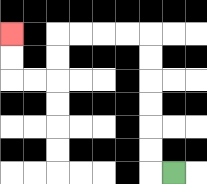{'start': '[7, 7]', 'end': '[0, 1]', 'path_directions': 'L,U,U,U,U,U,U,L,L,L,L,D,D,L,L,U,U', 'path_coordinates': '[[7, 7], [6, 7], [6, 6], [6, 5], [6, 4], [6, 3], [6, 2], [6, 1], [5, 1], [4, 1], [3, 1], [2, 1], [2, 2], [2, 3], [1, 3], [0, 3], [0, 2], [0, 1]]'}